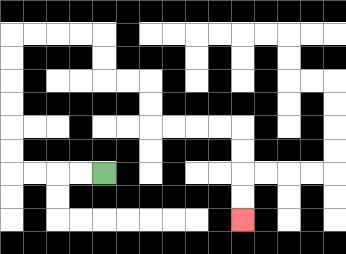{'start': '[4, 7]', 'end': '[10, 9]', 'path_directions': 'L,L,L,L,U,U,U,U,U,U,R,R,R,R,D,D,R,R,D,D,R,R,R,R,D,D,D,D', 'path_coordinates': '[[4, 7], [3, 7], [2, 7], [1, 7], [0, 7], [0, 6], [0, 5], [0, 4], [0, 3], [0, 2], [0, 1], [1, 1], [2, 1], [3, 1], [4, 1], [4, 2], [4, 3], [5, 3], [6, 3], [6, 4], [6, 5], [7, 5], [8, 5], [9, 5], [10, 5], [10, 6], [10, 7], [10, 8], [10, 9]]'}